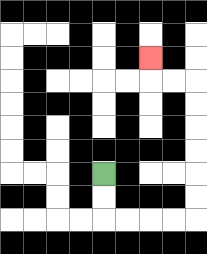{'start': '[4, 7]', 'end': '[6, 2]', 'path_directions': 'D,D,R,R,R,R,U,U,U,U,U,U,L,L,U', 'path_coordinates': '[[4, 7], [4, 8], [4, 9], [5, 9], [6, 9], [7, 9], [8, 9], [8, 8], [8, 7], [8, 6], [8, 5], [8, 4], [8, 3], [7, 3], [6, 3], [6, 2]]'}